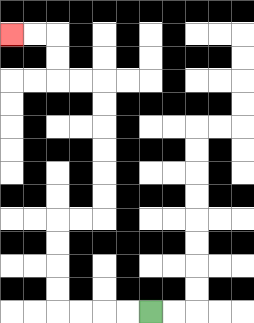{'start': '[6, 13]', 'end': '[0, 1]', 'path_directions': 'L,L,L,L,U,U,U,U,R,R,U,U,U,U,U,U,L,L,U,U,L,L', 'path_coordinates': '[[6, 13], [5, 13], [4, 13], [3, 13], [2, 13], [2, 12], [2, 11], [2, 10], [2, 9], [3, 9], [4, 9], [4, 8], [4, 7], [4, 6], [4, 5], [4, 4], [4, 3], [3, 3], [2, 3], [2, 2], [2, 1], [1, 1], [0, 1]]'}